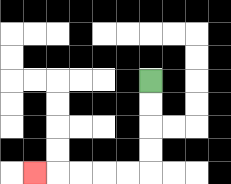{'start': '[6, 3]', 'end': '[1, 7]', 'path_directions': 'D,D,D,D,L,L,L,L,L', 'path_coordinates': '[[6, 3], [6, 4], [6, 5], [6, 6], [6, 7], [5, 7], [4, 7], [3, 7], [2, 7], [1, 7]]'}